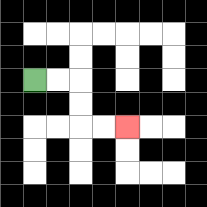{'start': '[1, 3]', 'end': '[5, 5]', 'path_directions': 'R,R,D,D,R,R', 'path_coordinates': '[[1, 3], [2, 3], [3, 3], [3, 4], [3, 5], [4, 5], [5, 5]]'}